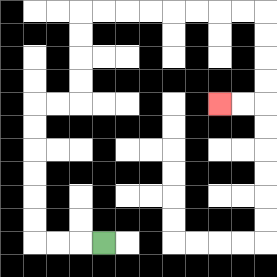{'start': '[4, 10]', 'end': '[9, 4]', 'path_directions': 'L,L,L,U,U,U,U,U,U,R,R,U,U,U,U,R,R,R,R,R,R,R,R,D,D,D,D,L,L', 'path_coordinates': '[[4, 10], [3, 10], [2, 10], [1, 10], [1, 9], [1, 8], [1, 7], [1, 6], [1, 5], [1, 4], [2, 4], [3, 4], [3, 3], [3, 2], [3, 1], [3, 0], [4, 0], [5, 0], [6, 0], [7, 0], [8, 0], [9, 0], [10, 0], [11, 0], [11, 1], [11, 2], [11, 3], [11, 4], [10, 4], [9, 4]]'}